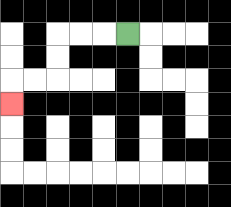{'start': '[5, 1]', 'end': '[0, 4]', 'path_directions': 'L,L,L,D,D,L,L,D', 'path_coordinates': '[[5, 1], [4, 1], [3, 1], [2, 1], [2, 2], [2, 3], [1, 3], [0, 3], [0, 4]]'}